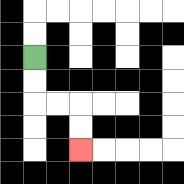{'start': '[1, 2]', 'end': '[3, 6]', 'path_directions': 'D,D,R,R,D,D', 'path_coordinates': '[[1, 2], [1, 3], [1, 4], [2, 4], [3, 4], [3, 5], [3, 6]]'}